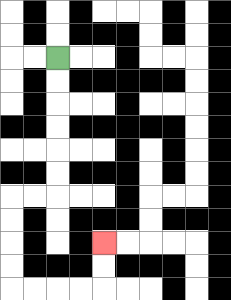{'start': '[2, 2]', 'end': '[4, 10]', 'path_directions': 'D,D,D,D,D,D,L,L,D,D,D,D,R,R,R,R,U,U', 'path_coordinates': '[[2, 2], [2, 3], [2, 4], [2, 5], [2, 6], [2, 7], [2, 8], [1, 8], [0, 8], [0, 9], [0, 10], [0, 11], [0, 12], [1, 12], [2, 12], [3, 12], [4, 12], [4, 11], [4, 10]]'}